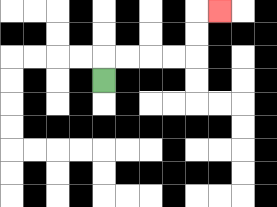{'start': '[4, 3]', 'end': '[9, 0]', 'path_directions': 'U,R,R,R,R,U,U,R', 'path_coordinates': '[[4, 3], [4, 2], [5, 2], [6, 2], [7, 2], [8, 2], [8, 1], [8, 0], [9, 0]]'}